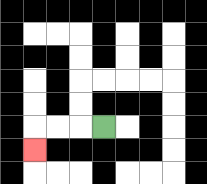{'start': '[4, 5]', 'end': '[1, 6]', 'path_directions': 'L,L,L,D', 'path_coordinates': '[[4, 5], [3, 5], [2, 5], [1, 5], [1, 6]]'}